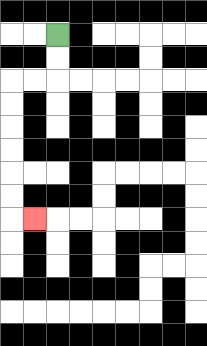{'start': '[2, 1]', 'end': '[1, 9]', 'path_directions': 'D,D,L,L,D,D,D,D,D,D,R', 'path_coordinates': '[[2, 1], [2, 2], [2, 3], [1, 3], [0, 3], [0, 4], [0, 5], [0, 6], [0, 7], [0, 8], [0, 9], [1, 9]]'}